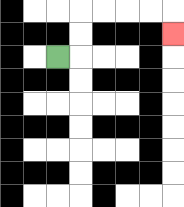{'start': '[2, 2]', 'end': '[7, 1]', 'path_directions': 'R,U,U,R,R,R,R,D', 'path_coordinates': '[[2, 2], [3, 2], [3, 1], [3, 0], [4, 0], [5, 0], [6, 0], [7, 0], [7, 1]]'}